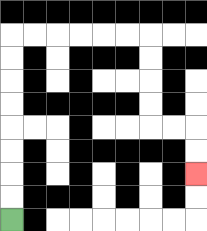{'start': '[0, 9]', 'end': '[8, 7]', 'path_directions': 'U,U,U,U,U,U,U,U,R,R,R,R,R,R,D,D,D,D,R,R,D,D', 'path_coordinates': '[[0, 9], [0, 8], [0, 7], [0, 6], [0, 5], [0, 4], [0, 3], [0, 2], [0, 1], [1, 1], [2, 1], [3, 1], [4, 1], [5, 1], [6, 1], [6, 2], [6, 3], [6, 4], [6, 5], [7, 5], [8, 5], [8, 6], [8, 7]]'}